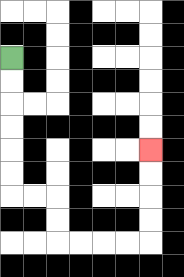{'start': '[0, 2]', 'end': '[6, 6]', 'path_directions': 'D,D,D,D,D,D,R,R,D,D,R,R,R,R,U,U,U,U', 'path_coordinates': '[[0, 2], [0, 3], [0, 4], [0, 5], [0, 6], [0, 7], [0, 8], [1, 8], [2, 8], [2, 9], [2, 10], [3, 10], [4, 10], [5, 10], [6, 10], [6, 9], [6, 8], [6, 7], [6, 6]]'}